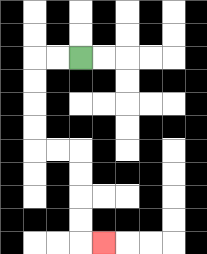{'start': '[3, 2]', 'end': '[4, 10]', 'path_directions': 'L,L,D,D,D,D,R,R,D,D,D,D,R', 'path_coordinates': '[[3, 2], [2, 2], [1, 2], [1, 3], [1, 4], [1, 5], [1, 6], [2, 6], [3, 6], [3, 7], [3, 8], [3, 9], [3, 10], [4, 10]]'}